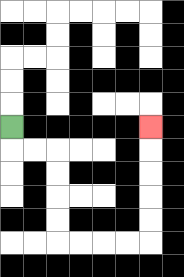{'start': '[0, 5]', 'end': '[6, 5]', 'path_directions': 'D,R,R,D,D,D,D,R,R,R,R,U,U,U,U,U', 'path_coordinates': '[[0, 5], [0, 6], [1, 6], [2, 6], [2, 7], [2, 8], [2, 9], [2, 10], [3, 10], [4, 10], [5, 10], [6, 10], [6, 9], [6, 8], [6, 7], [6, 6], [6, 5]]'}